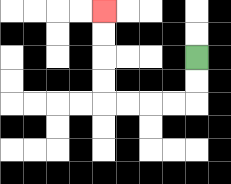{'start': '[8, 2]', 'end': '[4, 0]', 'path_directions': 'D,D,L,L,L,L,U,U,U,U', 'path_coordinates': '[[8, 2], [8, 3], [8, 4], [7, 4], [6, 4], [5, 4], [4, 4], [4, 3], [4, 2], [4, 1], [4, 0]]'}